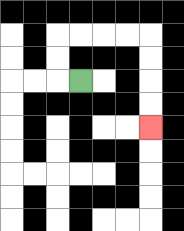{'start': '[3, 3]', 'end': '[6, 5]', 'path_directions': 'L,U,U,R,R,R,R,D,D,D,D', 'path_coordinates': '[[3, 3], [2, 3], [2, 2], [2, 1], [3, 1], [4, 1], [5, 1], [6, 1], [6, 2], [6, 3], [6, 4], [6, 5]]'}